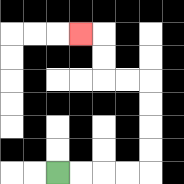{'start': '[2, 7]', 'end': '[3, 1]', 'path_directions': 'R,R,R,R,U,U,U,U,L,L,U,U,L', 'path_coordinates': '[[2, 7], [3, 7], [4, 7], [5, 7], [6, 7], [6, 6], [6, 5], [6, 4], [6, 3], [5, 3], [4, 3], [4, 2], [4, 1], [3, 1]]'}